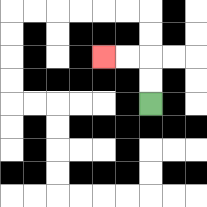{'start': '[6, 4]', 'end': '[4, 2]', 'path_directions': 'U,U,L,L', 'path_coordinates': '[[6, 4], [6, 3], [6, 2], [5, 2], [4, 2]]'}